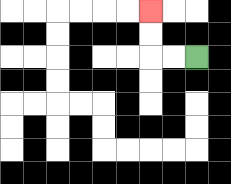{'start': '[8, 2]', 'end': '[6, 0]', 'path_directions': 'L,L,U,U', 'path_coordinates': '[[8, 2], [7, 2], [6, 2], [6, 1], [6, 0]]'}